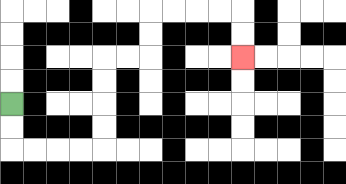{'start': '[0, 4]', 'end': '[10, 2]', 'path_directions': 'D,D,R,R,R,R,U,U,U,U,R,R,U,U,R,R,R,R,D,D', 'path_coordinates': '[[0, 4], [0, 5], [0, 6], [1, 6], [2, 6], [3, 6], [4, 6], [4, 5], [4, 4], [4, 3], [4, 2], [5, 2], [6, 2], [6, 1], [6, 0], [7, 0], [8, 0], [9, 0], [10, 0], [10, 1], [10, 2]]'}